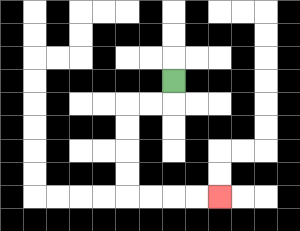{'start': '[7, 3]', 'end': '[9, 8]', 'path_directions': 'D,L,L,D,D,D,D,R,R,R,R', 'path_coordinates': '[[7, 3], [7, 4], [6, 4], [5, 4], [5, 5], [5, 6], [5, 7], [5, 8], [6, 8], [7, 8], [8, 8], [9, 8]]'}